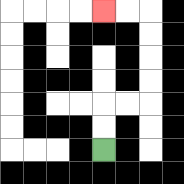{'start': '[4, 6]', 'end': '[4, 0]', 'path_directions': 'U,U,R,R,U,U,U,U,L,L', 'path_coordinates': '[[4, 6], [4, 5], [4, 4], [5, 4], [6, 4], [6, 3], [6, 2], [6, 1], [6, 0], [5, 0], [4, 0]]'}